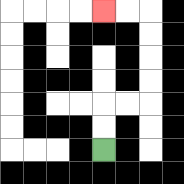{'start': '[4, 6]', 'end': '[4, 0]', 'path_directions': 'U,U,R,R,U,U,U,U,L,L', 'path_coordinates': '[[4, 6], [4, 5], [4, 4], [5, 4], [6, 4], [6, 3], [6, 2], [6, 1], [6, 0], [5, 0], [4, 0]]'}